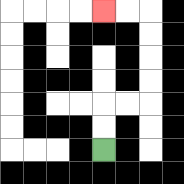{'start': '[4, 6]', 'end': '[4, 0]', 'path_directions': 'U,U,R,R,U,U,U,U,L,L', 'path_coordinates': '[[4, 6], [4, 5], [4, 4], [5, 4], [6, 4], [6, 3], [6, 2], [6, 1], [6, 0], [5, 0], [4, 0]]'}